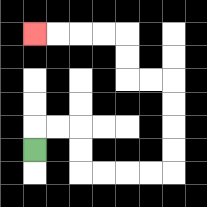{'start': '[1, 6]', 'end': '[1, 1]', 'path_directions': 'U,R,R,D,D,R,R,R,R,U,U,U,U,L,L,U,U,L,L,L,L', 'path_coordinates': '[[1, 6], [1, 5], [2, 5], [3, 5], [3, 6], [3, 7], [4, 7], [5, 7], [6, 7], [7, 7], [7, 6], [7, 5], [7, 4], [7, 3], [6, 3], [5, 3], [5, 2], [5, 1], [4, 1], [3, 1], [2, 1], [1, 1]]'}